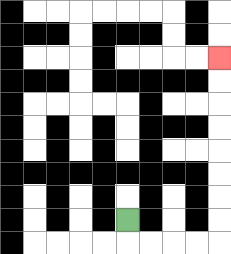{'start': '[5, 9]', 'end': '[9, 2]', 'path_directions': 'D,R,R,R,R,U,U,U,U,U,U,U,U', 'path_coordinates': '[[5, 9], [5, 10], [6, 10], [7, 10], [8, 10], [9, 10], [9, 9], [9, 8], [9, 7], [9, 6], [9, 5], [9, 4], [9, 3], [9, 2]]'}